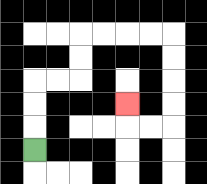{'start': '[1, 6]', 'end': '[5, 4]', 'path_directions': 'U,U,U,R,R,U,U,R,R,R,R,D,D,D,D,L,L,U', 'path_coordinates': '[[1, 6], [1, 5], [1, 4], [1, 3], [2, 3], [3, 3], [3, 2], [3, 1], [4, 1], [5, 1], [6, 1], [7, 1], [7, 2], [7, 3], [7, 4], [7, 5], [6, 5], [5, 5], [5, 4]]'}